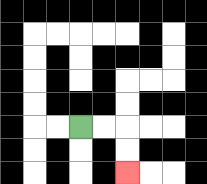{'start': '[3, 5]', 'end': '[5, 7]', 'path_directions': 'R,R,D,D', 'path_coordinates': '[[3, 5], [4, 5], [5, 5], [5, 6], [5, 7]]'}